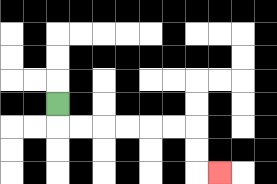{'start': '[2, 4]', 'end': '[9, 7]', 'path_directions': 'D,R,R,R,R,R,R,D,D,R', 'path_coordinates': '[[2, 4], [2, 5], [3, 5], [4, 5], [5, 5], [6, 5], [7, 5], [8, 5], [8, 6], [8, 7], [9, 7]]'}